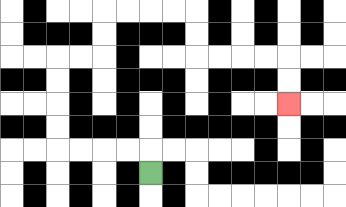{'start': '[6, 7]', 'end': '[12, 4]', 'path_directions': 'U,L,L,L,L,U,U,U,U,R,R,U,U,R,R,R,R,D,D,R,R,R,R,D,D', 'path_coordinates': '[[6, 7], [6, 6], [5, 6], [4, 6], [3, 6], [2, 6], [2, 5], [2, 4], [2, 3], [2, 2], [3, 2], [4, 2], [4, 1], [4, 0], [5, 0], [6, 0], [7, 0], [8, 0], [8, 1], [8, 2], [9, 2], [10, 2], [11, 2], [12, 2], [12, 3], [12, 4]]'}